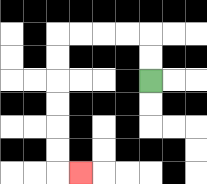{'start': '[6, 3]', 'end': '[3, 7]', 'path_directions': 'U,U,L,L,L,L,D,D,D,D,D,D,R', 'path_coordinates': '[[6, 3], [6, 2], [6, 1], [5, 1], [4, 1], [3, 1], [2, 1], [2, 2], [2, 3], [2, 4], [2, 5], [2, 6], [2, 7], [3, 7]]'}